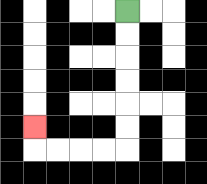{'start': '[5, 0]', 'end': '[1, 5]', 'path_directions': 'D,D,D,D,D,D,L,L,L,L,U', 'path_coordinates': '[[5, 0], [5, 1], [5, 2], [5, 3], [5, 4], [5, 5], [5, 6], [4, 6], [3, 6], [2, 6], [1, 6], [1, 5]]'}